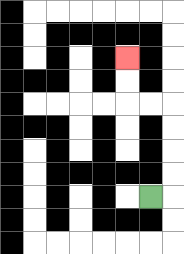{'start': '[6, 8]', 'end': '[5, 2]', 'path_directions': 'R,U,U,U,U,L,L,U,U', 'path_coordinates': '[[6, 8], [7, 8], [7, 7], [7, 6], [7, 5], [7, 4], [6, 4], [5, 4], [5, 3], [5, 2]]'}